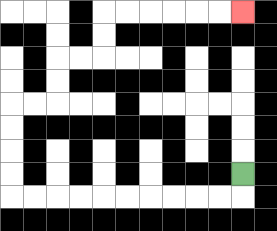{'start': '[10, 7]', 'end': '[10, 0]', 'path_directions': 'D,L,L,L,L,L,L,L,L,L,L,U,U,U,U,R,R,U,U,R,R,U,U,R,R,R,R,R,R', 'path_coordinates': '[[10, 7], [10, 8], [9, 8], [8, 8], [7, 8], [6, 8], [5, 8], [4, 8], [3, 8], [2, 8], [1, 8], [0, 8], [0, 7], [0, 6], [0, 5], [0, 4], [1, 4], [2, 4], [2, 3], [2, 2], [3, 2], [4, 2], [4, 1], [4, 0], [5, 0], [6, 0], [7, 0], [8, 0], [9, 0], [10, 0]]'}